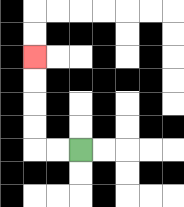{'start': '[3, 6]', 'end': '[1, 2]', 'path_directions': 'L,L,U,U,U,U', 'path_coordinates': '[[3, 6], [2, 6], [1, 6], [1, 5], [1, 4], [1, 3], [1, 2]]'}